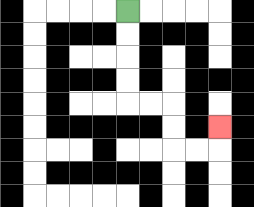{'start': '[5, 0]', 'end': '[9, 5]', 'path_directions': 'D,D,D,D,R,R,D,D,R,R,U', 'path_coordinates': '[[5, 0], [5, 1], [5, 2], [5, 3], [5, 4], [6, 4], [7, 4], [7, 5], [7, 6], [8, 6], [9, 6], [9, 5]]'}